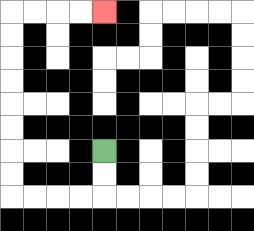{'start': '[4, 6]', 'end': '[4, 0]', 'path_directions': 'D,D,L,L,L,L,U,U,U,U,U,U,U,U,R,R,R,R', 'path_coordinates': '[[4, 6], [4, 7], [4, 8], [3, 8], [2, 8], [1, 8], [0, 8], [0, 7], [0, 6], [0, 5], [0, 4], [0, 3], [0, 2], [0, 1], [0, 0], [1, 0], [2, 0], [3, 0], [4, 0]]'}